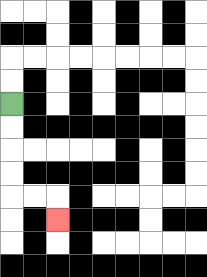{'start': '[0, 4]', 'end': '[2, 9]', 'path_directions': 'D,D,D,D,R,R,D', 'path_coordinates': '[[0, 4], [0, 5], [0, 6], [0, 7], [0, 8], [1, 8], [2, 8], [2, 9]]'}